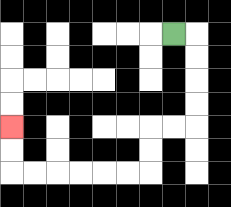{'start': '[7, 1]', 'end': '[0, 5]', 'path_directions': 'R,D,D,D,D,L,L,D,D,L,L,L,L,L,L,U,U', 'path_coordinates': '[[7, 1], [8, 1], [8, 2], [8, 3], [8, 4], [8, 5], [7, 5], [6, 5], [6, 6], [6, 7], [5, 7], [4, 7], [3, 7], [2, 7], [1, 7], [0, 7], [0, 6], [0, 5]]'}